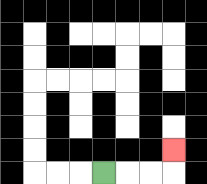{'start': '[4, 7]', 'end': '[7, 6]', 'path_directions': 'R,R,R,U', 'path_coordinates': '[[4, 7], [5, 7], [6, 7], [7, 7], [7, 6]]'}